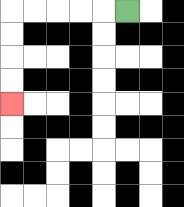{'start': '[5, 0]', 'end': '[0, 4]', 'path_directions': 'L,L,L,L,L,D,D,D,D', 'path_coordinates': '[[5, 0], [4, 0], [3, 0], [2, 0], [1, 0], [0, 0], [0, 1], [0, 2], [0, 3], [0, 4]]'}